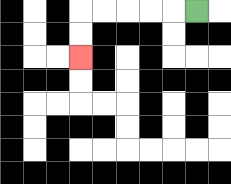{'start': '[8, 0]', 'end': '[3, 2]', 'path_directions': 'L,L,L,L,L,D,D', 'path_coordinates': '[[8, 0], [7, 0], [6, 0], [5, 0], [4, 0], [3, 0], [3, 1], [3, 2]]'}